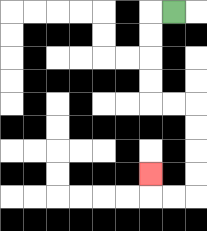{'start': '[7, 0]', 'end': '[6, 7]', 'path_directions': 'L,D,D,D,D,R,R,D,D,D,D,L,L,U', 'path_coordinates': '[[7, 0], [6, 0], [6, 1], [6, 2], [6, 3], [6, 4], [7, 4], [8, 4], [8, 5], [8, 6], [8, 7], [8, 8], [7, 8], [6, 8], [6, 7]]'}